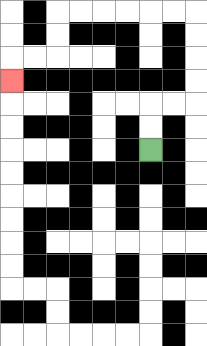{'start': '[6, 6]', 'end': '[0, 3]', 'path_directions': 'U,U,R,R,U,U,U,U,L,L,L,L,L,L,D,D,L,L,D', 'path_coordinates': '[[6, 6], [6, 5], [6, 4], [7, 4], [8, 4], [8, 3], [8, 2], [8, 1], [8, 0], [7, 0], [6, 0], [5, 0], [4, 0], [3, 0], [2, 0], [2, 1], [2, 2], [1, 2], [0, 2], [0, 3]]'}